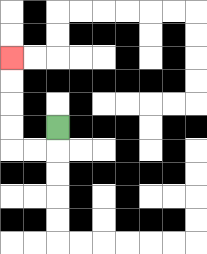{'start': '[2, 5]', 'end': '[0, 2]', 'path_directions': 'D,L,L,U,U,U,U', 'path_coordinates': '[[2, 5], [2, 6], [1, 6], [0, 6], [0, 5], [0, 4], [0, 3], [0, 2]]'}